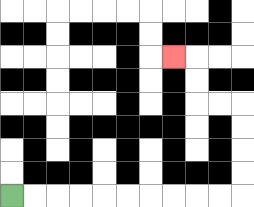{'start': '[0, 8]', 'end': '[7, 2]', 'path_directions': 'R,R,R,R,R,R,R,R,R,R,U,U,U,U,L,L,U,U,L', 'path_coordinates': '[[0, 8], [1, 8], [2, 8], [3, 8], [4, 8], [5, 8], [6, 8], [7, 8], [8, 8], [9, 8], [10, 8], [10, 7], [10, 6], [10, 5], [10, 4], [9, 4], [8, 4], [8, 3], [8, 2], [7, 2]]'}